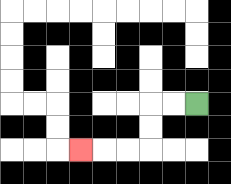{'start': '[8, 4]', 'end': '[3, 6]', 'path_directions': 'L,L,D,D,L,L,L', 'path_coordinates': '[[8, 4], [7, 4], [6, 4], [6, 5], [6, 6], [5, 6], [4, 6], [3, 6]]'}